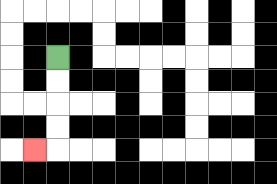{'start': '[2, 2]', 'end': '[1, 6]', 'path_directions': 'D,D,D,D,L', 'path_coordinates': '[[2, 2], [2, 3], [2, 4], [2, 5], [2, 6], [1, 6]]'}